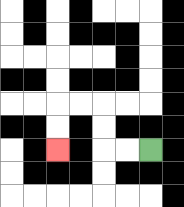{'start': '[6, 6]', 'end': '[2, 6]', 'path_directions': 'L,L,U,U,L,L,D,D', 'path_coordinates': '[[6, 6], [5, 6], [4, 6], [4, 5], [4, 4], [3, 4], [2, 4], [2, 5], [2, 6]]'}